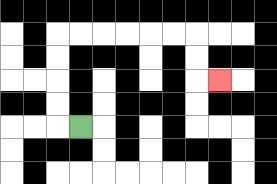{'start': '[3, 5]', 'end': '[9, 3]', 'path_directions': 'L,U,U,U,U,R,R,R,R,R,R,D,D,R', 'path_coordinates': '[[3, 5], [2, 5], [2, 4], [2, 3], [2, 2], [2, 1], [3, 1], [4, 1], [5, 1], [6, 1], [7, 1], [8, 1], [8, 2], [8, 3], [9, 3]]'}